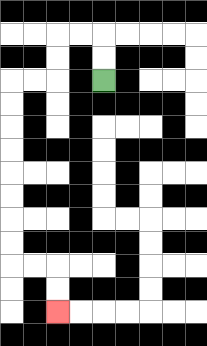{'start': '[4, 3]', 'end': '[2, 13]', 'path_directions': 'U,U,L,L,D,D,L,L,D,D,D,D,D,D,D,D,R,R,D,D', 'path_coordinates': '[[4, 3], [4, 2], [4, 1], [3, 1], [2, 1], [2, 2], [2, 3], [1, 3], [0, 3], [0, 4], [0, 5], [0, 6], [0, 7], [0, 8], [0, 9], [0, 10], [0, 11], [1, 11], [2, 11], [2, 12], [2, 13]]'}